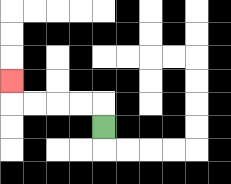{'start': '[4, 5]', 'end': '[0, 3]', 'path_directions': 'U,L,L,L,L,U', 'path_coordinates': '[[4, 5], [4, 4], [3, 4], [2, 4], [1, 4], [0, 4], [0, 3]]'}